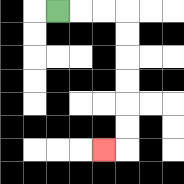{'start': '[2, 0]', 'end': '[4, 6]', 'path_directions': 'R,R,R,D,D,D,D,D,D,L', 'path_coordinates': '[[2, 0], [3, 0], [4, 0], [5, 0], [5, 1], [5, 2], [5, 3], [5, 4], [5, 5], [5, 6], [4, 6]]'}